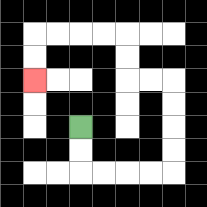{'start': '[3, 5]', 'end': '[1, 3]', 'path_directions': 'D,D,R,R,R,R,U,U,U,U,L,L,U,U,L,L,L,L,D,D', 'path_coordinates': '[[3, 5], [3, 6], [3, 7], [4, 7], [5, 7], [6, 7], [7, 7], [7, 6], [7, 5], [7, 4], [7, 3], [6, 3], [5, 3], [5, 2], [5, 1], [4, 1], [3, 1], [2, 1], [1, 1], [1, 2], [1, 3]]'}